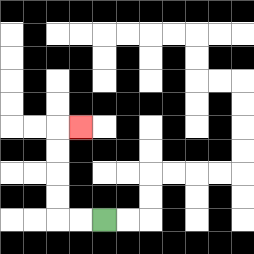{'start': '[4, 9]', 'end': '[3, 5]', 'path_directions': 'L,L,U,U,U,U,R', 'path_coordinates': '[[4, 9], [3, 9], [2, 9], [2, 8], [2, 7], [2, 6], [2, 5], [3, 5]]'}